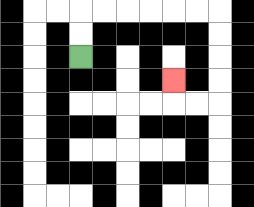{'start': '[3, 2]', 'end': '[7, 3]', 'path_directions': 'U,U,R,R,R,R,R,R,D,D,D,D,L,L,U', 'path_coordinates': '[[3, 2], [3, 1], [3, 0], [4, 0], [5, 0], [6, 0], [7, 0], [8, 0], [9, 0], [9, 1], [9, 2], [9, 3], [9, 4], [8, 4], [7, 4], [7, 3]]'}